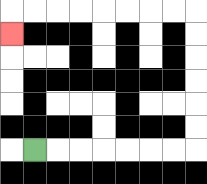{'start': '[1, 6]', 'end': '[0, 1]', 'path_directions': 'R,R,R,R,R,R,R,U,U,U,U,U,U,L,L,L,L,L,L,L,L,D', 'path_coordinates': '[[1, 6], [2, 6], [3, 6], [4, 6], [5, 6], [6, 6], [7, 6], [8, 6], [8, 5], [8, 4], [8, 3], [8, 2], [8, 1], [8, 0], [7, 0], [6, 0], [5, 0], [4, 0], [3, 0], [2, 0], [1, 0], [0, 0], [0, 1]]'}